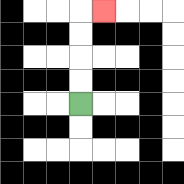{'start': '[3, 4]', 'end': '[4, 0]', 'path_directions': 'U,U,U,U,R', 'path_coordinates': '[[3, 4], [3, 3], [3, 2], [3, 1], [3, 0], [4, 0]]'}